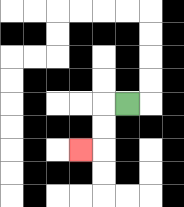{'start': '[5, 4]', 'end': '[3, 6]', 'path_directions': 'L,D,D,L', 'path_coordinates': '[[5, 4], [4, 4], [4, 5], [4, 6], [3, 6]]'}